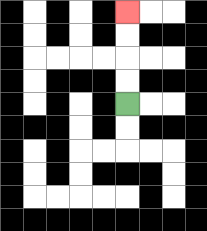{'start': '[5, 4]', 'end': '[5, 0]', 'path_directions': 'U,U,U,U', 'path_coordinates': '[[5, 4], [5, 3], [5, 2], [5, 1], [5, 0]]'}